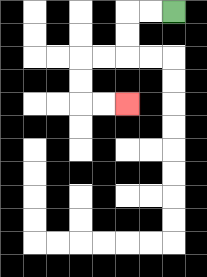{'start': '[7, 0]', 'end': '[5, 4]', 'path_directions': 'L,L,D,D,L,L,D,D,R,R', 'path_coordinates': '[[7, 0], [6, 0], [5, 0], [5, 1], [5, 2], [4, 2], [3, 2], [3, 3], [3, 4], [4, 4], [5, 4]]'}